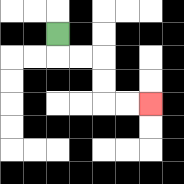{'start': '[2, 1]', 'end': '[6, 4]', 'path_directions': 'D,R,R,D,D,R,R', 'path_coordinates': '[[2, 1], [2, 2], [3, 2], [4, 2], [4, 3], [4, 4], [5, 4], [6, 4]]'}